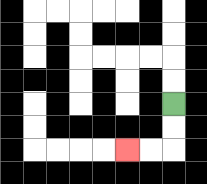{'start': '[7, 4]', 'end': '[5, 6]', 'path_directions': 'D,D,L,L', 'path_coordinates': '[[7, 4], [7, 5], [7, 6], [6, 6], [5, 6]]'}